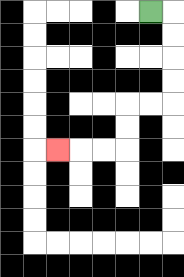{'start': '[6, 0]', 'end': '[2, 6]', 'path_directions': 'R,D,D,D,D,L,L,D,D,L,L,L', 'path_coordinates': '[[6, 0], [7, 0], [7, 1], [7, 2], [7, 3], [7, 4], [6, 4], [5, 4], [5, 5], [5, 6], [4, 6], [3, 6], [2, 6]]'}